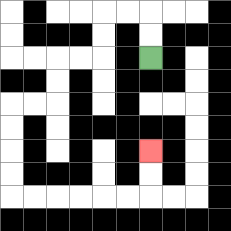{'start': '[6, 2]', 'end': '[6, 6]', 'path_directions': 'U,U,L,L,D,D,L,L,D,D,L,L,D,D,D,D,R,R,R,R,R,R,U,U', 'path_coordinates': '[[6, 2], [6, 1], [6, 0], [5, 0], [4, 0], [4, 1], [4, 2], [3, 2], [2, 2], [2, 3], [2, 4], [1, 4], [0, 4], [0, 5], [0, 6], [0, 7], [0, 8], [1, 8], [2, 8], [3, 8], [4, 8], [5, 8], [6, 8], [6, 7], [6, 6]]'}